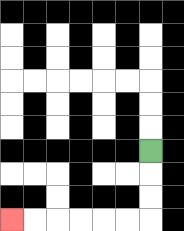{'start': '[6, 6]', 'end': '[0, 9]', 'path_directions': 'D,D,D,L,L,L,L,L,L', 'path_coordinates': '[[6, 6], [6, 7], [6, 8], [6, 9], [5, 9], [4, 9], [3, 9], [2, 9], [1, 9], [0, 9]]'}